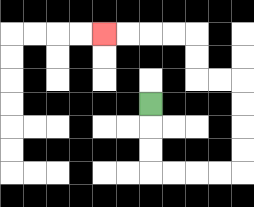{'start': '[6, 4]', 'end': '[4, 1]', 'path_directions': 'D,D,D,R,R,R,R,U,U,U,U,L,L,U,U,L,L,L,L', 'path_coordinates': '[[6, 4], [6, 5], [6, 6], [6, 7], [7, 7], [8, 7], [9, 7], [10, 7], [10, 6], [10, 5], [10, 4], [10, 3], [9, 3], [8, 3], [8, 2], [8, 1], [7, 1], [6, 1], [5, 1], [4, 1]]'}